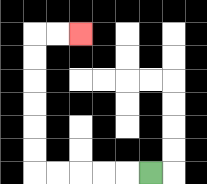{'start': '[6, 7]', 'end': '[3, 1]', 'path_directions': 'L,L,L,L,L,U,U,U,U,U,U,R,R', 'path_coordinates': '[[6, 7], [5, 7], [4, 7], [3, 7], [2, 7], [1, 7], [1, 6], [1, 5], [1, 4], [1, 3], [1, 2], [1, 1], [2, 1], [3, 1]]'}